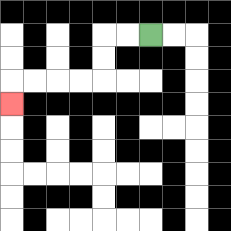{'start': '[6, 1]', 'end': '[0, 4]', 'path_directions': 'L,L,D,D,L,L,L,L,D', 'path_coordinates': '[[6, 1], [5, 1], [4, 1], [4, 2], [4, 3], [3, 3], [2, 3], [1, 3], [0, 3], [0, 4]]'}